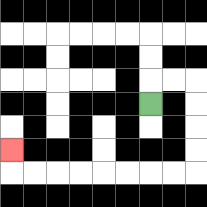{'start': '[6, 4]', 'end': '[0, 6]', 'path_directions': 'U,R,R,D,D,D,D,L,L,L,L,L,L,L,L,U', 'path_coordinates': '[[6, 4], [6, 3], [7, 3], [8, 3], [8, 4], [8, 5], [8, 6], [8, 7], [7, 7], [6, 7], [5, 7], [4, 7], [3, 7], [2, 7], [1, 7], [0, 7], [0, 6]]'}